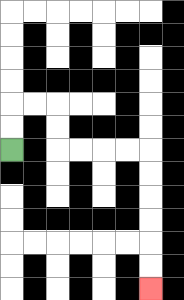{'start': '[0, 6]', 'end': '[6, 12]', 'path_directions': 'U,U,R,R,D,D,R,R,R,R,D,D,D,D,D,D', 'path_coordinates': '[[0, 6], [0, 5], [0, 4], [1, 4], [2, 4], [2, 5], [2, 6], [3, 6], [4, 6], [5, 6], [6, 6], [6, 7], [6, 8], [6, 9], [6, 10], [6, 11], [6, 12]]'}